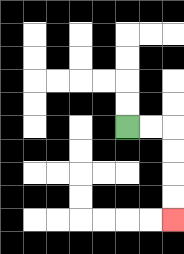{'start': '[5, 5]', 'end': '[7, 9]', 'path_directions': 'R,R,D,D,D,D', 'path_coordinates': '[[5, 5], [6, 5], [7, 5], [7, 6], [7, 7], [7, 8], [7, 9]]'}